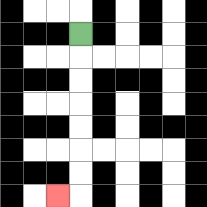{'start': '[3, 1]', 'end': '[2, 8]', 'path_directions': 'D,D,D,D,D,D,D,L', 'path_coordinates': '[[3, 1], [3, 2], [3, 3], [3, 4], [3, 5], [3, 6], [3, 7], [3, 8], [2, 8]]'}